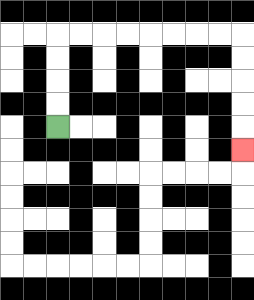{'start': '[2, 5]', 'end': '[10, 6]', 'path_directions': 'U,U,U,U,R,R,R,R,R,R,R,R,D,D,D,D,D', 'path_coordinates': '[[2, 5], [2, 4], [2, 3], [2, 2], [2, 1], [3, 1], [4, 1], [5, 1], [6, 1], [7, 1], [8, 1], [9, 1], [10, 1], [10, 2], [10, 3], [10, 4], [10, 5], [10, 6]]'}